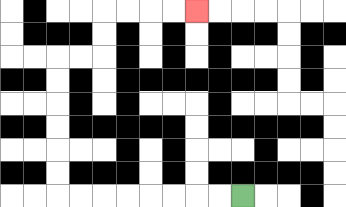{'start': '[10, 8]', 'end': '[8, 0]', 'path_directions': 'L,L,L,L,L,L,L,L,U,U,U,U,U,U,R,R,U,U,R,R,R,R', 'path_coordinates': '[[10, 8], [9, 8], [8, 8], [7, 8], [6, 8], [5, 8], [4, 8], [3, 8], [2, 8], [2, 7], [2, 6], [2, 5], [2, 4], [2, 3], [2, 2], [3, 2], [4, 2], [4, 1], [4, 0], [5, 0], [6, 0], [7, 0], [8, 0]]'}